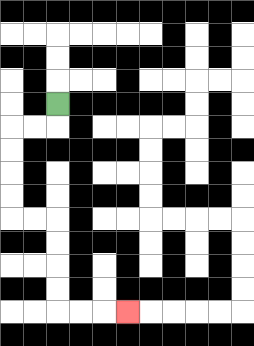{'start': '[2, 4]', 'end': '[5, 13]', 'path_directions': 'D,L,L,D,D,D,D,R,R,D,D,D,D,R,R,R', 'path_coordinates': '[[2, 4], [2, 5], [1, 5], [0, 5], [0, 6], [0, 7], [0, 8], [0, 9], [1, 9], [2, 9], [2, 10], [2, 11], [2, 12], [2, 13], [3, 13], [4, 13], [5, 13]]'}